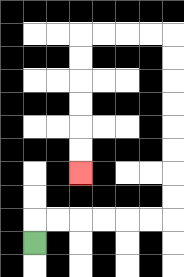{'start': '[1, 10]', 'end': '[3, 7]', 'path_directions': 'U,R,R,R,R,R,R,U,U,U,U,U,U,U,U,L,L,L,L,D,D,D,D,D,D', 'path_coordinates': '[[1, 10], [1, 9], [2, 9], [3, 9], [4, 9], [5, 9], [6, 9], [7, 9], [7, 8], [7, 7], [7, 6], [7, 5], [7, 4], [7, 3], [7, 2], [7, 1], [6, 1], [5, 1], [4, 1], [3, 1], [3, 2], [3, 3], [3, 4], [3, 5], [3, 6], [3, 7]]'}